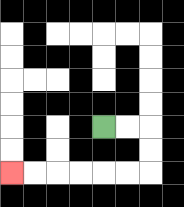{'start': '[4, 5]', 'end': '[0, 7]', 'path_directions': 'R,R,D,D,L,L,L,L,L,L', 'path_coordinates': '[[4, 5], [5, 5], [6, 5], [6, 6], [6, 7], [5, 7], [4, 7], [3, 7], [2, 7], [1, 7], [0, 7]]'}